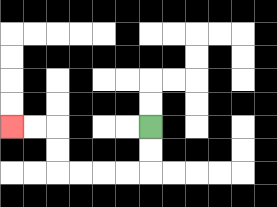{'start': '[6, 5]', 'end': '[0, 5]', 'path_directions': 'D,D,L,L,L,L,U,U,L,L', 'path_coordinates': '[[6, 5], [6, 6], [6, 7], [5, 7], [4, 7], [3, 7], [2, 7], [2, 6], [2, 5], [1, 5], [0, 5]]'}